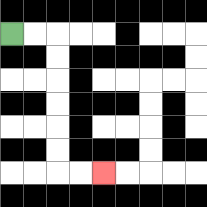{'start': '[0, 1]', 'end': '[4, 7]', 'path_directions': 'R,R,D,D,D,D,D,D,R,R', 'path_coordinates': '[[0, 1], [1, 1], [2, 1], [2, 2], [2, 3], [2, 4], [2, 5], [2, 6], [2, 7], [3, 7], [4, 7]]'}